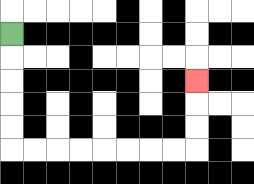{'start': '[0, 1]', 'end': '[8, 3]', 'path_directions': 'D,D,D,D,D,R,R,R,R,R,R,R,R,U,U,U', 'path_coordinates': '[[0, 1], [0, 2], [0, 3], [0, 4], [0, 5], [0, 6], [1, 6], [2, 6], [3, 6], [4, 6], [5, 6], [6, 6], [7, 6], [8, 6], [8, 5], [8, 4], [8, 3]]'}